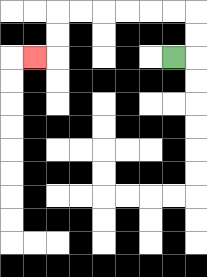{'start': '[7, 2]', 'end': '[1, 2]', 'path_directions': 'R,U,U,L,L,L,L,L,L,D,D,L', 'path_coordinates': '[[7, 2], [8, 2], [8, 1], [8, 0], [7, 0], [6, 0], [5, 0], [4, 0], [3, 0], [2, 0], [2, 1], [2, 2], [1, 2]]'}